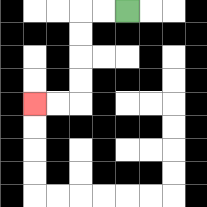{'start': '[5, 0]', 'end': '[1, 4]', 'path_directions': 'L,L,D,D,D,D,L,L', 'path_coordinates': '[[5, 0], [4, 0], [3, 0], [3, 1], [3, 2], [3, 3], [3, 4], [2, 4], [1, 4]]'}